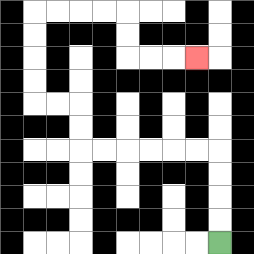{'start': '[9, 10]', 'end': '[8, 2]', 'path_directions': 'U,U,U,U,L,L,L,L,L,L,U,U,L,L,U,U,U,U,R,R,R,R,D,D,R,R,R', 'path_coordinates': '[[9, 10], [9, 9], [9, 8], [9, 7], [9, 6], [8, 6], [7, 6], [6, 6], [5, 6], [4, 6], [3, 6], [3, 5], [3, 4], [2, 4], [1, 4], [1, 3], [1, 2], [1, 1], [1, 0], [2, 0], [3, 0], [4, 0], [5, 0], [5, 1], [5, 2], [6, 2], [7, 2], [8, 2]]'}